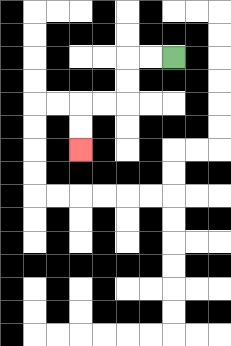{'start': '[7, 2]', 'end': '[3, 6]', 'path_directions': 'L,L,D,D,L,L,D,D', 'path_coordinates': '[[7, 2], [6, 2], [5, 2], [5, 3], [5, 4], [4, 4], [3, 4], [3, 5], [3, 6]]'}